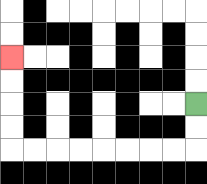{'start': '[8, 4]', 'end': '[0, 2]', 'path_directions': 'D,D,L,L,L,L,L,L,L,L,U,U,U,U', 'path_coordinates': '[[8, 4], [8, 5], [8, 6], [7, 6], [6, 6], [5, 6], [4, 6], [3, 6], [2, 6], [1, 6], [0, 6], [0, 5], [0, 4], [0, 3], [0, 2]]'}